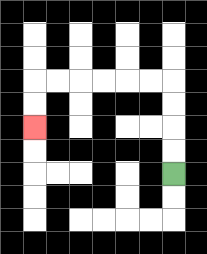{'start': '[7, 7]', 'end': '[1, 5]', 'path_directions': 'U,U,U,U,L,L,L,L,L,L,D,D', 'path_coordinates': '[[7, 7], [7, 6], [7, 5], [7, 4], [7, 3], [6, 3], [5, 3], [4, 3], [3, 3], [2, 3], [1, 3], [1, 4], [1, 5]]'}